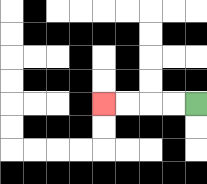{'start': '[8, 4]', 'end': '[4, 4]', 'path_directions': 'L,L,L,L', 'path_coordinates': '[[8, 4], [7, 4], [6, 4], [5, 4], [4, 4]]'}